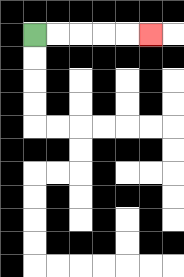{'start': '[1, 1]', 'end': '[6, 1]', 'path_directions': 'R,R,R,R,R', 'path_coordinates': '[[1, 1], [2, 1], [3, 1], [4, 1], [5, 1], [6, 1]]'}